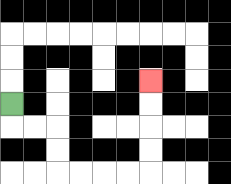{'start': '[0, 4]', 'end': '[6, 3]', 'path_directions': 'D,R,R,D,D,R,R,R,R,U,U,U,U', 'path_coordinates': '[[0, 4], [0, 5], [1, 5], [2, 5], [2, 6], [2, 7], [3, 7], [4, 7], [5, 7], [6, 7], [6, 6], [6, 5], [6, 4], [6, 3]]'}